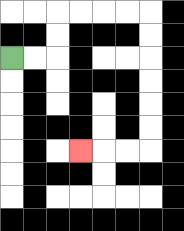{'start': '[0, 2]', 'end': '[3, 6]', 'path_directions': 'R,R,U,U,R,R,R,R,D,D,D,D,D,D,L,L,L', 'path_coordinates': '[[0, 2], [1, 2], [2, 2], [2, 1], [2, 0], [3, 0], [4, 0], [5, 0], [6, 0], [6, 1], [6, 2], [6, 3], [6, 4], [6, 5], [6, 6], [5, 6], [4, 6], [3, 6]]'}